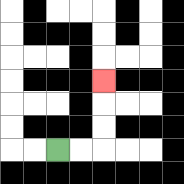{'start': '[2, 6]', 'end': '[4, 3]', 'path_directions': 'R,R,U,U,U', 'path_coordinates': '[[2, 6], [3, 6], [4, 6], [4, 5], [4, 4], [4, 3]]'}